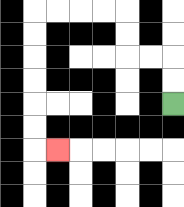{'start': '[7, 4]', 'end': '[2, 6]', 'path_directions': 'U,U,L,L,U,U,L,L,L,L,D,D,D,D,D,D,R', 'path_coordinates': '[[7, 4], [7, 3], [7, 2], [6, 2], [5, 2], [5, 1], [5, 0], [4, 0], [3, 0], [2, 0], [1, 0], [1, 1], [1, 2], [1, 3], [1, 4], [1, 5], [1, 6], [2, 6]]'}